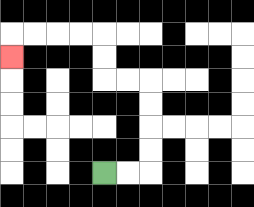{'start': '[4, 7]', 'end': '[0, 2]', 'path_directions': 'R,R,U,U,U,U,L,L,U,U,L,L,L,L,D', 'path_coordinates': '[[4, 7], [5, 7], [6, 7], [6, 6], [6, 5], [6, 4], [6, 3], [5, 3], [4, 3], [4, 2], [4, 1], [3, 1], [2, 1], [1, 1], [0, 1], [0, 2]]'}